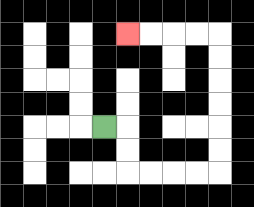{'start': '[4, 5]', 'end': '[5, 1]', 'path_directions': 'R,D,D,R,R,R,R,U,U,U,U,U,U,L,L,L,L', 'path_coordinates': '[[4, 5], [5, 5], [5, 6], [5, 7], [6, 7], [7, 7], [8, 7], [9, 7], [9, 6], [9, 5], [9, 4], [9, 3], [9, 2], [9, 1], [8, 1], [7, 1], [6, 1], [5, 1]]'}